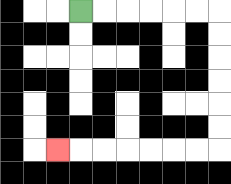{'start': '[3, 0]', 'end': '[2, 6]', 'path_directions': 'R,R,R,R,R,R,D,D,D,D,D,D,L,L,L,L,L,L,L', 'path_coordinates': '[[3, 0], [4, 0], [5, 0], [6, 0], [7, 0], [8, 0], [9, 0], [9, 1], [9, 2], [9, 3], [9, 4], [9, 5], [9, 6], [8, 6], [7, 6], [6, 6], [5, 6], [4, 6], [3, 6], [2, 6]]'}